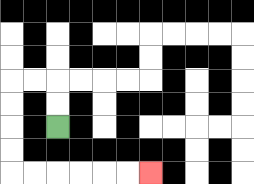{'start': '[2, 5]', 'end': '[6, 7]', 'path_directions': 'U,U,L,L,D,D,D,D,R,R,R,R,R,R', 'path_coordinates': '[[2, 5], [2, 4], [2, 3], [1, 3], [0, 3], [0, 4], [0, 5], [0, 6], [0, 7], [1, 7], [2, 7], [3, 7], [4, 7], [5, 7], [6, 7]]'}